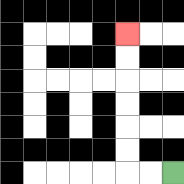{'start': '[7, 7]', 'end': '[5, 1]', 'path_directions': 'L,L,U,U,U,U,U,U', 'path_coordinates': '[[7, 7], [6, 7], [5, 7], [5, 6], [5, 5], [5, 4], [5, 3], [5, 2], [5, 1]]'}